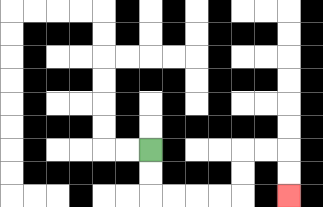{'start': '[6, 6]', 'end': '[12, 8]', 'path_directions': 'D,D,R,R,R,R,U,U,R,R,D,D', 'path_coordinates': '[[6, 6], [6, 7], [6, 8], [7, 8], [8, 8], [9, 8], [10, 8], [10, 7], [10, 6], [11, 6], [12, 6], [12, 7], [12, 8]]'}